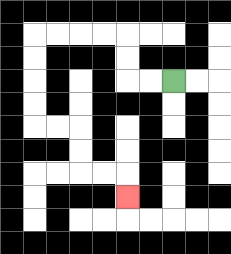{'start': '[7, 3]', 'end': '[5, 8]', 'path_directions': 'L,L,U,U,L,L,L,L,D,D,D,D,R,R,D,D,R,R,D', 'path_coordinates': '[[7, 3], [6, 3], [5, 3], [5, 2], [5, 1], [4, 1], [3, 1], [2, 1], [1, 1], [1, 2], [1, 3], [1, 4], [1, 5], [2, 5], [3, 5], [3, 6], [3, 7], [4, 7], [5, 7], [5, 8]]'}